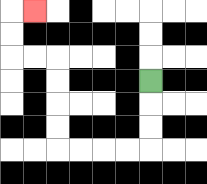{'start': '[6, 3]', 'end': '[1, 0]', 'path_directions': 'D,D,D,L,L,L,L,U,U,U,U,L,L,U,U,R', 'path_coordinates': '[[6, 3], [6, 4], [6, 5], [6, 6], [5, 6], [4, 6], [3, 6], [2, 6], [2, 5], [2, 4], [2, 3], [2, 2], [1, 2], [0, 2], [0, 1], [0, 0], [1, 0]]'}